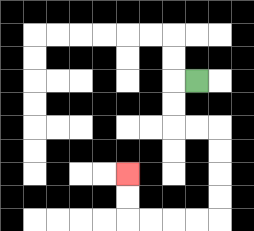{'start': '[8, 3]', 'end': '[5, 7]', 'path_directions': 'L,D,D,R,R,D,D,D,D,L,L,L,L,U,U', 'path_coordinates': '[[8, 3], [7, 3], [7, 4], [7, 5], [8, 5], [9, 5], [9, 6], [9, 7], [9, 8], [9, 9], [8, 9], [7, 9], [6, 9], [5, 9], [5, 8], [5, 7]]'}